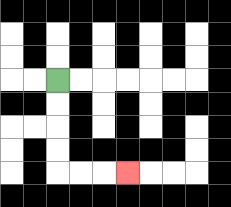{'start': '[2, 3]', 'end': '[5, 7]', 'path_directions': 'D,D,D,D,R,R,R', 'path_coordinates': '[[2, 3], [2, 4], [2, 5], [2, 6], [2, 7], [3, 7], [4, 7], [5, 7]]'}